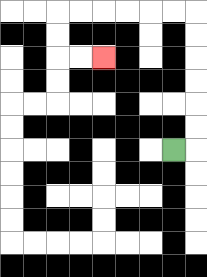{'start': '[7, 6]', 'end': '[4, 2]', 'path_directions': 'R,U,U,U,U,U,U,L,L,L,L,L,L,D,D,R,R', 'path_coordinates': '[[7, 6], [8, 6], [8, 5], [8, 4], [8, 3], [8, 2], [8, 1], [8, 0], [7, 0], [6, 0], [5, 0], [4, 0], [3, 0], [2, 0], [2, 1], [2, 2], [3, 2], [4, 2]]'}